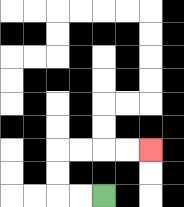{'start': '[4, 8]', 'end': '[6, 6]', 'path_directions': 'L,L,U,U,R,R,R,R', 'path_coordinates': '[[4, 8], [3, 8], [2, 8], [2, 7], [2, 6], [3, 6], [4, 6], [5, 6], [6, 6]]'}